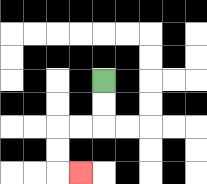{'start': '[4, 3]', 'end': '[3, 7]', 'path_directions': 'D,D,L,L,D,D,R', 'path_coordinates': '[[4, 3], [4, 4], [4, 5], [3, 5], [2, 5], [2, 6], [2, 7], [3, 7]]'}